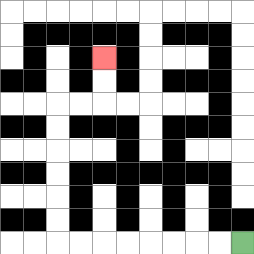{'start': '[10, 10]', 'end': '[4, 2]', 'path_directions': 'L,L,L,L,L,L,L,L,U,U,U,U,U,U,R,R,U,U', 'path_coordinates': '[[10, 10], [9, 10], [8, 10], [7, 10], [6, 10], [5, 10], [4, 10], [3, 10], [2, 10], [2, 9], [2, 8], [2, 7], [2, 6], [2, 5], [2, 4], [3, 4], [4, 4], [4, 3], [4, 2]]'}